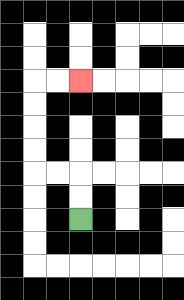{'start': '[3, 9]', 'end': '[3, 3]', 'path_directions': 'U,U,L,L,U,U,U,U,R,R', 'path_coordinates': '[[3, 9], [3, 8], [3, 7], [2, 7], [1, 7], [1, 6], [1, 5], [1, 4], [1, 3], [2, 3], [3, 3]]'}